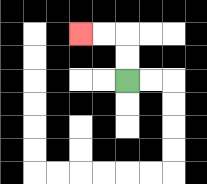{'start': '[5, 3]', 'end': '[3, 1]', 'path_directions': 'U,U,L,L', 'path_coordinates': '[[5, 3], [5, 2], [5, 1], [4, 1], [3, 1]]'}